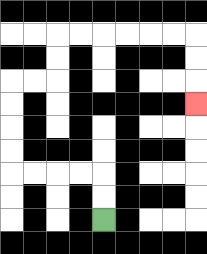{'start': '[4, 9]', 'end': '[8, 4]', 'path_directions': 'U,U,L,L,L,L,U,U,U,U,R,R,U,U,R,R,R,R,R,R,D,D,D', 'path_coordinates': '[[4, 9], [4, 8], [4, 7], [3, 7], [2, 7], [1, 7], [0, 7], [0, 6], [0, 5], [0, 4], [0, 3], [1, 3], [2, 3], [2, 2], [2, 1], [3, 1], [4, 1], [5, 1], [6, 1], [7, 1], [8, 1], [8, 2], [8, 3], [8, 4]]'}